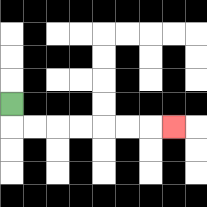{'start': '[0, 4]', 'end': '[7, 5]', 'path_directions': 'D,R,R,R,R,R,R,R', 'path_coordinates': '[[0, 4], [0, 5], [1, 5], [2, 5], [3, 5], [4, 5], [5, 5], [6, 5], [7, 5]]'}